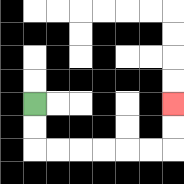{'start': '[1, 4]', 'end': '[7, 4]', 'path_directions': 'D,D,R,R,R,R,R,R,U,U', 'path_coordinates': '[[1, 4], [1, 5], [1, 6], [2, 6], [3, 6], [4, 6], [5, 6], [6, 6], [7, 6], [7, 5], [7, 4]]'}